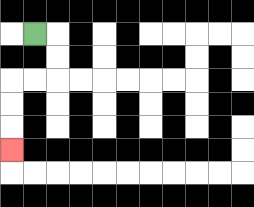{'start': '[1, 1]', 'end': '[0, 6]', 'path_directions': 'R,D,D,L,L,D,D,D', 'path_coordinates': '[[1, 1], [2, 1], [2, 2], [2, 3], [1, 3], [0, 3], [0, 4], [0, 5], [0, 6]]'}